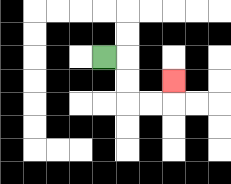{'start': '[4, 2]', 'end': '[7, 3]', 'path_directions': 'R,D,D,R,R,U', 'path_coordinates': '[[4, 2], [5, 2], [5, 3], [5, 4], [6, 4], [7, 4], [7, 3]]'}